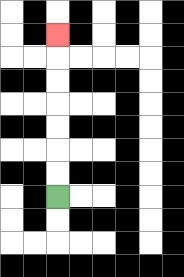{'start': '[2, 8]', 'end': '[2, 1]', 'path_directions': 'U,U,U,U,U,U,U', 'path_coordinates': '[[2, 8], [2, 7], [2, 6], [2, 5], [2, 4], [2, 3], [2, 2], [2, 1]]'}